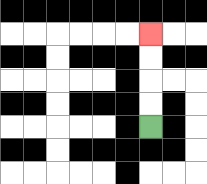{'start': '[6, 5]', 'end': '[6, 1]', 'path_directions': 'U,U,U,U', 'path_coordinates': '[[6, 5], [6, 4], [6, 3], [6, 2], [6, 1]]'}